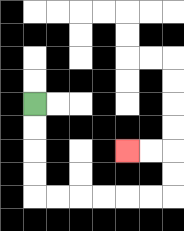{'start': '[1, 4]', 'end': '[5, 6]', 'path_directions': 'D,D,D,D,R,R,R,R,R,R,U,U,L,L', 'path_coordinates': '[[1, 4], [1, 5], [1, 6], [1, 7], [1, 8], [2, 8], [3, 8], [4, 8], [5, 8], [6, 8], [7, 8], [7, 7], [7, 6], [6, 6], [5, 6]]'}